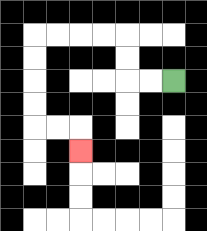{'start': '[7, 3]', 'end': '[3, 6]', 'path_directions': 'L,L,U,U,L,L,L,L,D,D,D,D,R,R,D', 'path_coordinates': '[[7, 3], [6, 3], [5, 3], [5, 2], [5, 1], [4, 1], [3, 1], [2, 1], [1, 1], [1, 2], [1, 3], [1, 4], [1, 5], [2, 5], [3, 5], [3, 6]]'}